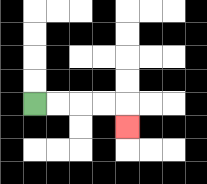{'start': '[1, 4]', 'end': '[5, 5]', 'path_directions': 'R,R,R,R,D', 'path_coordinates': '[[1, 4], [2, 4], [3, 4], [4, 4], [5, 4], [5, 5]]'}